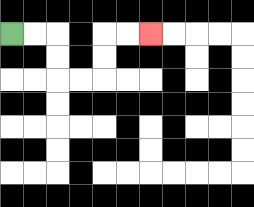{'start': '[0, 1]', 'end': '[6, 1]', 'path_directions': 'R,R,D,D,R,R,U,U,R,R', 'path_coordinates': '[[0, 1], [1, 1], [2, 1], [2, 2], [2, 3], [3, 3], [4, 3], [4, 2], [4, 1], [5, 1], [6, 1]]'}